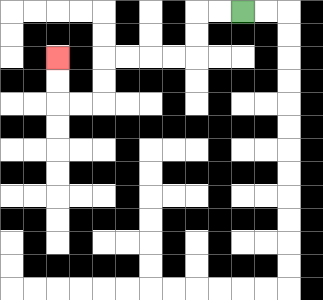{'start': '[10, 0]', 'end': '[2, 2]', 'path_directions': 'L,L,D,D,L,L,L,L,D,D,L,L,U,U', 'path_coordinates': '[[10, 0], [9, 0], [8, 0], [8, 1], [8, 2], [7, 2], [6, 2], [5, 2], [4, 2], [4, 3], [4, 4], [3, 4], [2, 4], [2, 3], [2, 2]]'}